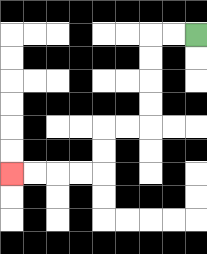{'start': '[8, 1]', 'end': '[0, 7]', 'path_directions': 'L,L,D,D,D,D,L,L,D,D,L,L,L,L', 'path_coordinates': '[[8, 1], [7, 1], [6, 1], [6, 2], [6, 3], [6, 4], [6, 5], [5, 5], [4, 5], [4, 6], [4, 7], [3, 7], [2, 7], [1, 7], [0, 7]]'}